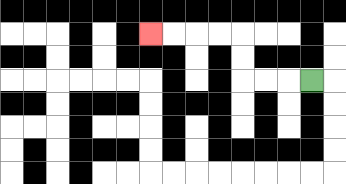{'start': '[13, 3]', 'end': '[6, 1]', 'path_directions': 'L,L,L,U,U,L,L,L,L', 'path_coordinates': '[[13, 3], [12, 3], [11, 3], [10, 3], [10, 2], [10, 1], [9, 1], [8, 1], [7, 1], [6, 1]]'}